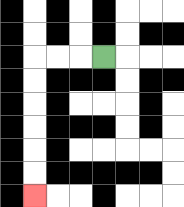{'start': '[4, 2]', 'end': '[1, 8]', 'path_directions': 'L,L,L,D,D,D,D,D,D', 'path_coordinates': '[[4, 2], [3, 2], [2, 2], [1, 2], [1, 3], [1, 4], [1, 5], [1, 6], [1, 7], [1, 8]]'}